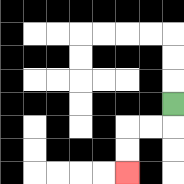{'start': '[7, 4]', 'end': '[5, 7]', 'path_directions': 'D,L,L,D,D', 'path_coordinates': '[[7, 4], [7, 5], [6, 5], [5, 5], [5, 6], [5, 7]]'}